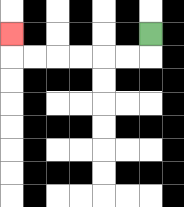{'start': '[6, 1]', 'end': '[0, 1]', 'path_directions': 'D,L,L,L,L,L,L,U', 'path_coordinates': '[[6, 1], [6, 2], [5, 2], [4, 2], [3, 2], [2, 2], [1, 2], [0, 2], [0, 1]]'}